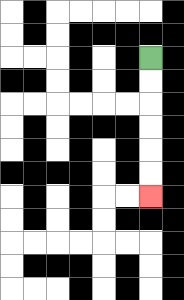{'start': '[6, 2]', 'end': '[6, 8]', 'path_directions': 'D,D,D,D,D,D', 'path_coordinates': '[[6, 2], [6, 3], [6, 4], [6, 5], [6, 6], [6, 7], [6, 8]]'}